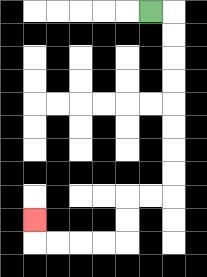{'start': '[6, 0]', 'end': '[1, 9]', 'path_directions': 'R,D,D,D,D,D,D,D,D,L,L,D,D,L,L,L,L,U', 'path_coordinates': '[[6, 0], [7, 0], [7, 1], [7, 2], [7, 3], [7, 4], [7, 5], [7, 6], [7, 7], [7, 8], [6, 8], [5, 8], [5, 9], [5, 10], [4, 10], [3, 10], [2, 10], [1, 10], [1, 9]]'}